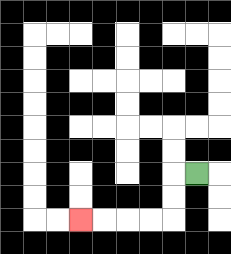{'start': '[8, 7]', 'end': '[3, 9]', 'path_directions': 'L,D,D,L,L,L,L', 'path_coordinates': '[[8, 7], [7, 7], [7, 8], [7, 9], [6, 9], [5, 9], [4, 9], [3, 9]]'}